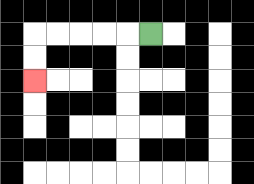{'start': '[6, 1]', 'end': '[1, 3]', 'path_directions': 'L,L,L,L,L,D,D', 'path_coordinates': '[[6, 1], [5, 1], [4, 1], [3, 1], [2, 1], [1, 1], [1, 2], [1, 3]]'}